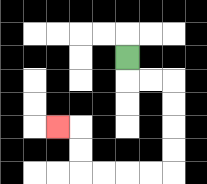{'start': '[5, 2]', 'end': '[2, 5]', 'path_directions': 'D,R,R,D,D,D,D,L,L,L,L,U,U,L', 'path_coordinates': '[[5, 2], [5, 3], [6, 3], [7, 3], [7, 4], [7, 5], [7, 6], [7, 7], [6, 7], [5, 7], [4, 7], [3, 7], [3, 6], [3, 5], [2, 5]]'}